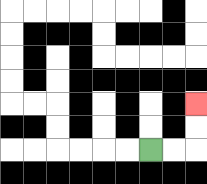{'start': '[6, 6]', 'end': '[8, 4]', 'path_directions': 'R,R,U,U', 'path_coordinates': '[[6, 6], [7, 6], [8, 6], [8, 5], [8, 4]]'}